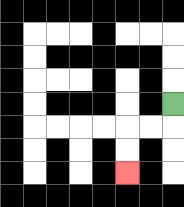{'start': '[7, 4]', 'end': '[5, 7]', 'path_directions': 'D,L,L,D,D', 'path_coordinates': '[[7, 4], [7, 5], [6, 5], [5, 5], [5, 6], [5, 7]]'}